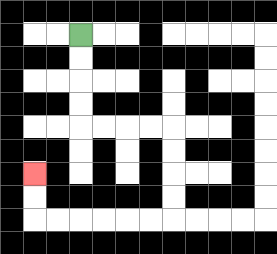{'start': '[3, 1]', 'end': '[1, 7]', 'path_directions': 'D,D,D,D,R,R,R,R,D,D,D,D,L,L,L,L,L,L,U,U', 'path_coordinates': '[[3, 1], [3, 2], [3, 3], [3, 4], [3, 5], [4, 5], [5, 5], [6, 5], [7, 5], [7, 6], [7, 7], [7, 8], [7, 9], [6, 9], [5, 9], [4, 9], [3, 9], [2, 9], [1, 9], [1, 8], [1, 7]]'}